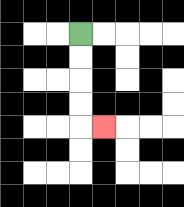{'start': '[3, 1]', 'end': '[4, 5]', 'path_directions': 'D,D,D,D,R', 'path_coordinates': '[[3, 1], [3, 2], [3, 3], [3, 4], [3, 5], [4, 5]]'}